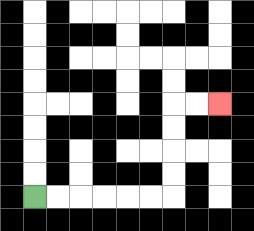{'start': '[1, 8]', 'end': '[9, 4]', 'path_directions': 'R,R,R,R,R,R,U,U,U,U,R,R', 'path_coordinates': '[[1, 8], [2, 8], [3, 8], [4, 8], [5, 8], [6, 8], [7, 8], [7, 7], [7, 6], [7, 5], [7, 4], [8, 4], [9, 4]]'}